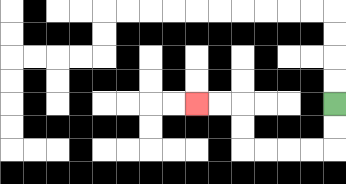{'start': '[14, 4]', 'end': '[8, 4]', 'path_directions': 'D,D,L,L,L,L,U,U,L,L', 'path_coordinates': '[[14, 4], [14, 5], [14, 6], [13, 6], [12, 6], [11, 6], [10, 6], [10, 5], [10, 4], [9, 4], [8, 4]]'}